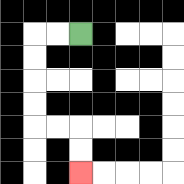{'start': '[3, 1]', 'end': '[3, 7]', 'path_directions': 'L,L,D,D,D,D,R,R,D,D', 'path_coordinates': '[[3, 1], [2, 1], [1, 1], [1, 2], [1, 3], [1, 4], [1, 5], [2, 5], [3, 5], [3, 6], [3, 7]]'}